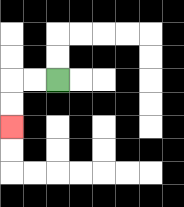{'start': '[2, 3]', 'end': '[0, 5]', 'path_directions': 'L,L,D,D', 'path_coordinates': '[[2, 3], [1, 3], [0, 3], [0, 4], [0, 5]]'}